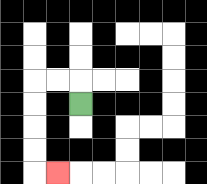{'start': '[3, 4]', 'end': '[2, 7]', 'path_directions': 'U,L,L,D,D,D,D,R', 'path_coordinates': '[[3, 4], [3, 3], [2, 3], [1, 3], [1, 4], [1, 5], [1, 6], [1, 7], [2, 7]]'}